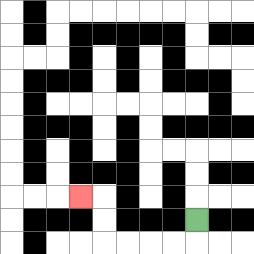{'start': '[8, 9]', 'end': '[3, 8]', 'path_directions': 'D,L,L,L,L,U,U,L', 'path_coordinates': '[[8, 9], [8, 10], [7, 10], [6, 10], [5, 10], [4, 10], [4, 9], [4, 8], [3, 8]]'}